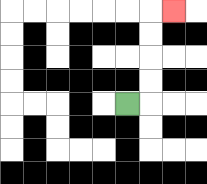{'start': '[5, 4]', 'end': '[7, 0]', 'path_directions': 'R,U,U,U,U,R', 'path_coordinates': '[[5, 4], [6, 4], [6, 3], [6, 2], [6, 1], [6, 0], [7, 0]]'}